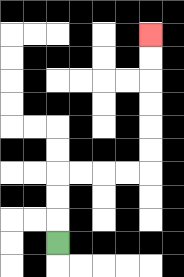{'start': '[2, 10]', 'end': '[6, 1]', 'path_directions': 'U,U,U,R,R,R,R,U,U,U,U,U,U', 'path_coordinates': '[[2, 10], [2, 9], [2, 8], [2, 7], [3, 7], [4, 7], [5, 7], [6, 7], [6, 6], [6, 5], [6, 4], [6, 3], [6, 2], [6, 1]]'}